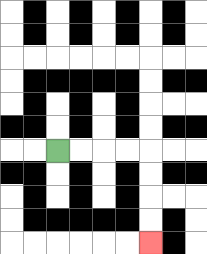{'start': '[2, 6]', 'end': '[6, 10]', 'path_directions': 'R,R,R,R,D,D,D,D', 'path_coordinates': '[[2, 6], [3, 6], [4, 6], [5, 6], [6, 6], [6, 7], [6, 8], [6, 9], [6, 10]]'}